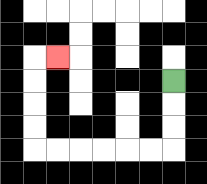{'start': '[7, 3]', 'end': '[2, 2]', 'path_directions': 'D,D,D,L,L,L,L,L,L,U,U,U,U,R', 'path_coordinates': '[[7, 3], [7, 4], [7, 5], [7, 6], [6, 6], [5, 6], [4, 6], [3, 6], [2, 6], [1, 6], [1, 5], [1, 4], [1, 3], [1, 2], [2, 2]]'}